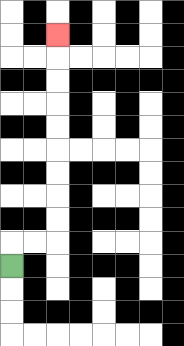{'start': '[0, 11]', 'end': '[2, 1]', 'path_directions': 'U,R,R,U,U,U,U,U,U,U,U,U', 'path_coordinates': '[[0, 11], [0, 10], [1, 10], [2, 10], [2, 9], [2, 8], [2, 7], [2, 6], [2, 5], [2, 4], [2, 3], [2, 2], [2, 1]]'}